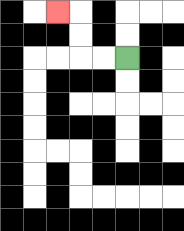{'start': '[5, 2]', 'end': '[2, 0]', 'path_directions': 'L,L,U,U,L', 'path_coordinates': '[[5, 2], [4, 2], [3, 2], [3, 1], [3, 0], [2, 0]]'}